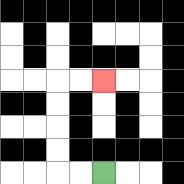{'start': '[4, 7]', 'end': '[4, 3]', 'path_directions': 'L,L,U,U,U,U,R,R', 'path_coordinates': '[[4, 7], [3, 7], [2, 7], [2, 6], [2, 5], [2, 4], [2, 3], [3, 3], [4, 3]]'}